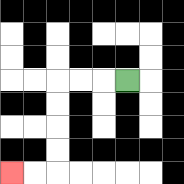{'start': '[5, 3]', 'end': '[0, 7]', 'path_directions': 'L,L,L,D,D,D,D,L,L', 'path_coordinates': '[[5, 3], [4, 3], [3, 3], [2, 3], [2, 4], [2, 5], [2, 6], [2, 7], [1, 7], [0, 7]]'}